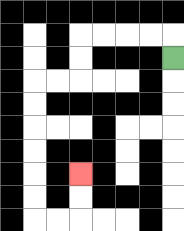{'start': '[7, 2]', 'end': '[3, 7]', 'path_directions': 'U,L,L,L,L,D,D,L,L,D,D,D,D,D,D,R,R,U,U', 'path_coordinates': '[[7, 2], [7, 1], [6, 1], [5, 1], [4, 1], [3, 1], [3, 2], [3, 3], [2, 3], [1, 3], [1, 4], [1, 5], [1, 6], [1, 7], [1, 8], [1, 9], [2, 9], [3, 9], [3, 8], [3, 7]]'}